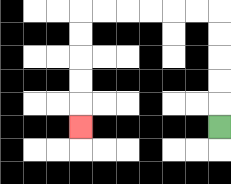{'start': '[9, 5]', 'end': '[3, 5]', 'path_directions': 'U,U,U,U,U,L,L,L,L,L,L,D,D,D,D,D', 'path_coordinates': '[[9, 5], [9, 4], [9, 3], [9, 2], [9, 1], [9, 0], [8, 0], [7, 0], [6, 0], [5, 0], [4, 0], [3, 0], [3, 1], [3, 2], [3, 3], [3, 4], [3, 5]]'}